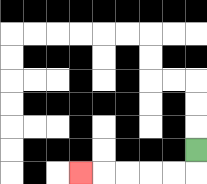{'start': '[8, 6]', 'end': '[3, 7]', 'path_directions': 'D,L,L,L,L,L', 'path_coordinates': '[[8, 6], [8, 7], [7, 7], [6, 7], [5, 7], [4, 7], [3, 7]]'}